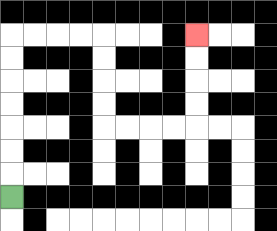{'start': '[0, 8]', 'end': '[8, 1]', 'path_directions': 'U,U,U,U,U,U,U,R,R,R,R,D,D,D,D,R,R,R,R,U,U,U,U', 'path_coordinates': '[[0, 8], [0, 7], [0, 6], [0, 5], [0, 4], [0, 3], [0, 2], [0, 1], [1, 1], [2, 1], [3, 1], [4, 1], [4, 2], [4, 3], [4, 4], [4, 5], [5, 5], [6, 5], [7, 5], [8, 5], [8, 4], [8, 3], [8, 2], [8, 1]]'}